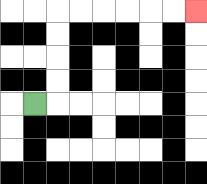{'start': '[1, 4]', 'end': '[8, 0]', 'path_directions': 'R,U,U,U,U,R,R,R,R,R,R', 'path_coordinates': '[[1, 4], [2, 4], [2, 3], [2, 2], [2, 1], [2, 0], [3, 0], [4, 0], [5, 0], [6, 0], [7, 0], [8, 0]]'}